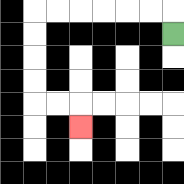{'start': '[7, 1]', 'end': '[3, 5]', 'path_directions': 'U,L,L,L,L,L,L,D,D,D,D,R,R,D', 'path_coordinates': '[[7, 1], [7, 0], [6, 0], [5, 0], [4, 0], [3, 0], [2, 0], [1, 0], [1, 1], [1, 2], [1, 3], [1, 4], [2, 4], [3, 4], [3, 5]]'}